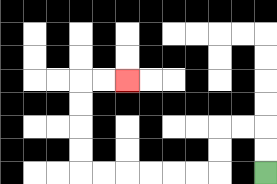{'start': '[11, 7]', 'end': '[5, 3]', 'path_directions': 'U,U,L,L,D,D,L,L,L,L,L,L,U,U,U,U,R,R', 'path_coordinates': '[[11, 7], [11, 6], [11, 5], [10, 5], [9, 5], [9, 6], [9, 7], [8, 7], [7, 7], [6, 7], [5, 7], [4, 7], [3, 7], [3, 6], [3, 5], [3, 4], [3, 3], [4, 3], [5, 3]]'}